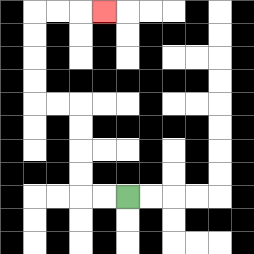{'start': '[5, 8]', 'end': '[4, 0]', 'path_directions': 'L,L,U,U,U,U,L,L,U,U,U,U,R,R,R', 'path_coordinates': '[[5, 8], [4, 8], [3, 8], [3, 7], [3, 6], [3, 5], [3, 4], [2, 4], [1, 4], [1, 3], [1, 2], [1, 1], [1, 0], [2, 0], [3, 0], [4, 0]]'}